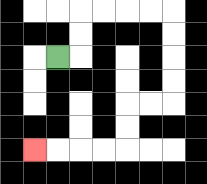{'start': '[2, 2]', 'end': '[1, 6]', 'path_directions': 'R,U,U,R,R,R,R,D,D,D,D,L,L,D,D,L,L,L,L', 'path_coordinates': '[[2, 2], [3, 2], [3, 1], [3, 0], [4, 0], [5, 0], [6, 0], [7, 0], [7, 1], [7, 2], [7, 3], [7, 4], [6, 4], [5, 4], [5, 5], [5, 6], [4, 6], [3, 6], [2, 6], [1, 6]]'}